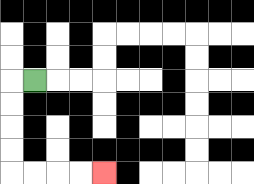{'start': '[1, 3]', 'end': '[4, 7]', 'path_directions': 'L,D,D,D,D,R,R,R,R', 'path_coordinates': '[[1, 3], [0, 3], [0, 4], [0, 5], [0, 6], [0, 7], [1, 7], [2, 7], [3, 7], [4, 7]]'}